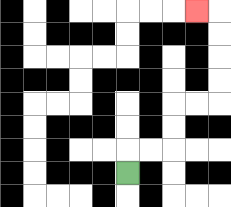{'start': '[5, 7]', 'end': '[8, 0]', 'path_directions': 'U,R,R,U,U,R,R,U,U,U,U,L', 'path_coordinates': '[[5, 7], [5, 6], [6, 6], [7, 6], [7, 5], [7, 4], [8, 4], [9, 4], [9, 3], [9, 2], [9, 1], [9, 0], [8, 0]]'}